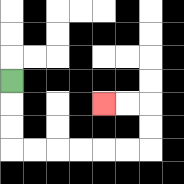{'start': '[0, 3]', 'end': '[4, 4]', 'path_directions': 'D,D,D,R,R,R,R,R,R,U,U,L,L', 'path_coordinates': '[[0, 3], [0, 4], [0, 5], [0, 6], [1, 6], [2, 6], [3, 6], [4, 6], [5, 6], [6, 6], [6, 5], [6, 4], [5, 4], [4, 4]]'}